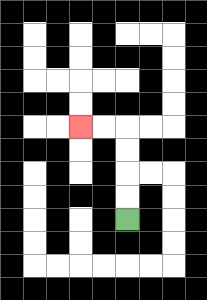{'start': '[5, 9]', 'end': '[3, 5]', 'path_directions': 'U,U,U,U,L,L', 'path_coordinates': '[[5, 9], [5, 8], [5, 7], [5, 6], [5, 5], [4, 5], [3, 5]]'}